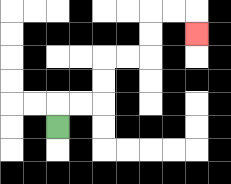{'start': '[2, 5]', 'end': '[8, 1]', 'path_directions': 'U,R,R,U,U,R,R,U,U,R,R,D', 'path_coordinates': '[[2, 5], [2, 4], [3, 4], [4, 4], [4, 3], [4, 2], [5, 2], [6, 2], [6, 1], [6, 0], [7, 0], [8, 0], [8, 1]]'}